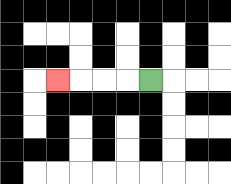{'start': '[6, 3]', 'end': '[2, 3]', 'path_directions': 'L,L,L,L', 'path_coordinates': '[[6, 3], [5, 3], [4, 3], [3, 3], [2, 3]]'}